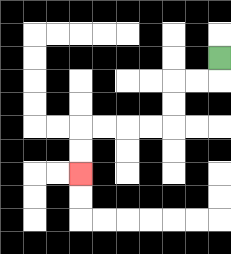{'start': '[9, 2]', 'end': '[3, 7]', 'path_directions': 'D,L,L,D,D,L,L,L,L,D,D', 'path_coordinates': '[[9, 2], [9, 3], [8, 3], [7, 3], [7, 4], [7, 5], [6, 5], [5, 5], [4, 5], [3, 5], [3, 6], [3, 7]]'}